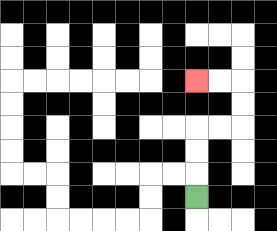{'start': '[8, 8]', 'end': '[8, 3]', 'path_directions': 'U,U,U,R,R,U,U,L,L', 'path_coordinates': '[[8, 8], [8, 7], [8, 6], [8, 5], [9, 5], [10, 5], [10, 4], [10, 3], [9, 3], [8, 3]]'}